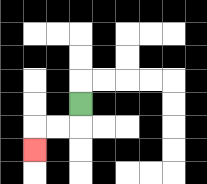{'start': '[3, 4]', 'end': '[1, 6]', 'path_directions': 'D,L,L,D', 'path_coordinates': '[[3, 4], [3, 5], [2, 5], [1, 5], [1, 6]]'}